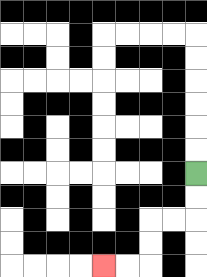{'start': '[8, 7]', 'end': '[4, 11]', 'path_directions': 'D,D,L,L,D,D,L,L', 'path_coordinates': '[[8, 7], [8, 8], [8, 9], [7, 9], [6, 9], [6, 10], [6, 11], [5, 11], [4, 11]]'}